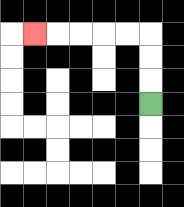{'start': '[6, 4]', 'end': '[1, 1]', 'path_directions': 'U,U,U,L,L,L,L,L', 'path_coordinates': '[[6, 4], [6, 3], [6, 2], [6, 1], [5, 1], [4, 1], [3, 1], [2, 1], [1, 1]]'}